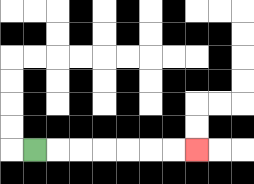{'start': '[1, 6]', 'end': '[8, 6]', 'path_directions': 'R,R,R,R,R,R,R', 'path_coordinates': '[[1, 6], [2, 6], [3, 6], [4, 6], [5, 6], [6, 6], [7, 6], [8, 6]]'}